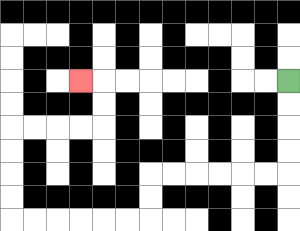{'start': '[12, 3]', 'end': '[3, 3]', 'path_directions': 'D,D,D,D,L,L,L,L,L,L,D,D,L,L,L,L,L,L,U,U,U,U,R,R,R,R,U,U,L', 'path_coordinates': '[[12, 3], [12, 4], [12, 5], [12, 6], [12, 7], [11, 7], [10, 7], [9, 7], [8, 7], [7, 7], [6, 7], [6, 8], [6, 9], [5, 9], [4, 9], [3, 9], [2, 9], [1, 9], [0, 9], [0, 8], [0, 7], [0, 6], [0, 5], [1, 5], [2, 5], [3, 5], [4, 5], [4, 4], [4, 3], [3, 3]]'}